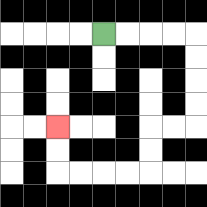{'start': '[4, 1]', 'end': '[2, 5]', 'path_directions': 'R,R,R,R,D,D,D,D,L,L,D,D,L,L,L,L,U,U', 'path_coordinates': '[[4, 1], [5, 1], [6, 1], [7, 1], [8, 1], [8, 2], [8, 3], [8, 4], [8, 5], [7, 5], [6, 5], [6, 6], [6, 7], [5, 7], [4, 7], [3, 7], [2, 7], [2, 6], [2, 5]]'}